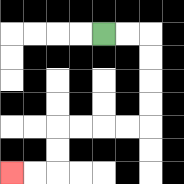{'start': '[4, 1]', 'end': '[0, 7]', 'path_directions': 'R,R,D,D,D,D,L,L,L,L,D,D,L,L', 'path_coordinates': '[[4, 1], [5, 1], [6, 1], [6, 2], [6, 3], [6, 4], [6, 5], [5, 5], [4, 5], [3, 5], [2, 5], [2, 6], [2, 7], [1, 7], [0, 7]]'}